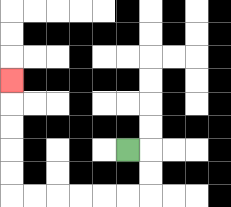{'start': '[5, 6]', 'end': '[0, 3]', 'path_directions': 'R,D,D,L,L,L,L,L,L,U,U,U,U,U', 'path_coordinates': '[[5, 6], [6, 6], [6, 7], [6, 8], [5, 8], [4, 8], [3, 8], [2, 8], [1, 8], [0, 8], [0, 7], [0, 6], [0, 5], [0, 4], [0, 3]]'}